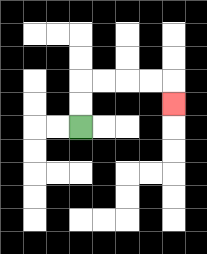{'start': '[3, 5]', 'end': '[7, 4]', 'path_directions': 'U,U,R,R,R,R,D', 'path_coordinates': '[[3, 5], [3, 4], [3, 3], [4, 3], [5, 3], [6, 3], [7, 3], [7, 4]]'}